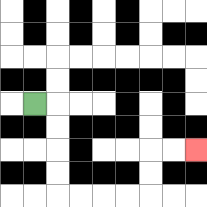{'start': '[1, 4]', 'end': '[8, 6]', 'path_directions': 'R,D,D,D,D,R,R,R,R,U,U,R,R', 'path_coordinates': '[[1, 4], [2, 4], [2, 5], [2, 6], [2, 7], [2, 8], [3, 8], [4, 8], [5, 8], [6, 8], [6, 7], [6, 6], [7, 6], [8, 6]]'}